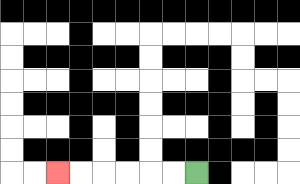{'start': '[8, 7]', 'end': '[2, 7]', 'path_directions': 'L,L,L,L,L,L', 'path_coordinates': '[[8, 7], [7, 7], [6, 7], [5, 7], [4, 7], [3, 7], [2, 7]]'}